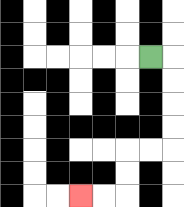{'start': '[6, 2]', 'end': '[3, 8]', 'path_directions': 'R,D,D,D,D,L,L,D,D,L,L', 'path_coordinates': '[[6, 2], [7, 2], [7, 3], [7, 4], [7, 5], [7, 6], [6, 6], [5, 6], [5, 7], [5, 8], [4, 8], [3, 8]]'}